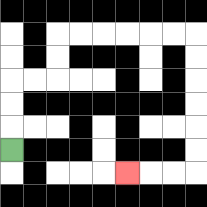{'start': '[0, 6]', 'end': '[5, 7]', 'path_directions': 'U,U,U,R,R,U,U,R,R,R,R,R,R,D,D,D,D,D,D,L,L,L', 'path_coordinates': '[[0, 6], [0, 5], [0, 4], [0, 3], [1, 3], [2, 3], [2, 2], [2, 1], [3, 1], [4, 1], [5, 1], [6, 1], [7, 1], [8, 1], [8, 2], [8, 3], [8, 4], [8, 5], [8, 6], [8, 7], [7, 7], [6, 7], [5, 7]]'}